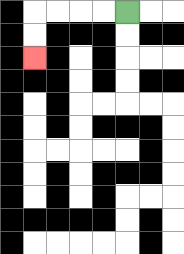{'start': '[5, 0]', 'end': '[1, 2]', 'path_directions': 'L,L,L,L,D,D', 'path_coordinates': '[[5, 0], [4, 0], [3, 0], [2, 0], [1, 0], [1, 1], [1, 2]]'}